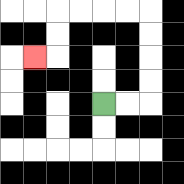{'start': '[4, 4]', 'end': '[1, 2]', 'path_directions': 'R,R,U,U,U,U,L,L,L,L,D,D,L', 'path_coordinates': '[[4, 4], [5, 4], [6, 4], [6, 3], [6, 2], [6, 1], [6, 0], [5, 0], [4, 0], [3, 0], [2, 0], [2, 1], [2, 2], [1, 2]]'}